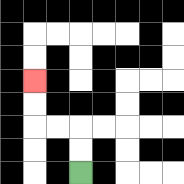{'start': '[3, 7]', 'end': '[1, 3]', 'path_directions': 'U,U,L,L,U,U', 'path_coordinates': '[[3, 7], [3, 6], [3, 5], [2, 5], [1, 5], [1, 4], [1, 3]]'}